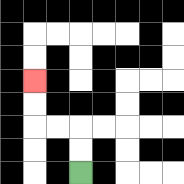{'start': '[3, 7]', 'end': '[1, 3]', 'path_directions': 'U,U,L,L,U,U', 'path_coordinates': '[[3, 7], [3, 6], [3, 5], [2, 5], [1, 5], [1, 4], [1, 3]]'}